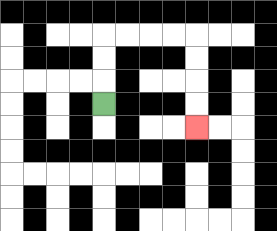{'start': '[4, 4]', 'end': '[8, 5]', 'path_directions': 'U,U,U,R,R,R,R,D,D,D,D', 'path_coordinates': '[[4, 4], [4, 3], [4, 2], [4, 1], [5, 1], [6, 1], [7, 1], [8, 1], [8, 2], [8, 3], [8, 4], [8, 5]]'}